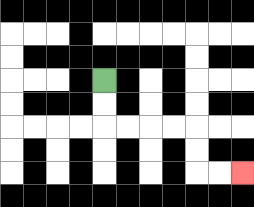{'start': '[4, 3]', 'end': '[10, 7]', 'path_directions': 'D,D,R,R,R,R,D,D,R,R', 'path_coordinates': '[[4, 3], [4, 4], [4, 5], [5, 5], [6, 5], [7, 5], [8, 5], [8, 6], [8, 7], [9, 7], [10, 7]]'}